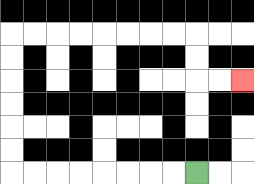{'start': '[8, 7]', 'end': '[10, 3]', 'path_directions': 'L,L,L,L,L,L,L,L,U,U,U,U,U,U,R,R,R,R,R,R,R,R,D,D,R,R', 'path_coordinates': '[[8, 7], [7, 7], [6, 7], [5, 7], [4, 7], [3, 7], [2, 7], [1, 7], [0, 7], [0, 6], [0, 5], [0, 4], [0, 3], [0, 2], [0, 1], [1, 1], [2, 1], [3, 1], [4, 1], [5, 1], [6, 1], [7, 1], [8, 1], [8, 2], [8, 3], [9, 3], [10, 3]]'}